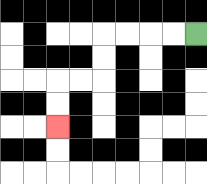{'start': '[8, 1]', 'end': '[2, 5]', 'path_directions': 'L,L,L,L,D,D,L,L,D,D', 'path_coordinates': '[[8, 1], [7, 1], [6, 1], [5, 1], [4, 1], [4, 2], [4, 3], [3, 3], [2, 3], [2, 4], [2, 5]]'}